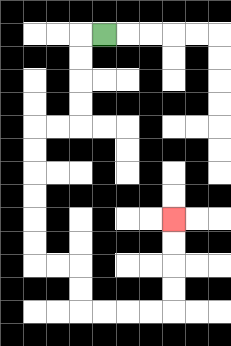{'start': '[4, 1]', 'end': '[7, 9]', 'path_directions': 'L,D,D,D,D,L,L,D,D,D,D,D,D,R,R,D,D,R,R,R,R,U,U,U,U', 'path_coordinates': '[[4, 1], [3, 1], [3, 2], [3, 3], [3, 4], [3, 5], [2, 5], [1, 5], [1, 6], [1, 7], [1, 8], [1, 9], [1, 10], [1, 11], [2, 11], [3, 11], [3, 12], [3, 13], [4, 13], [5, 13], [6, 13], [7, 13], [7, 12], [7, 11], [7, 10], [7, 9]]'}